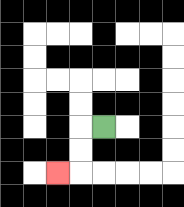{'start': '[4, 5]', 'end': '[2, 7]', 'path_directions': 'L,D,D,L', 'path_coordinates': '[[4, 5], [3, 5], [3, 6], [3, 7], [2, 7]]'}